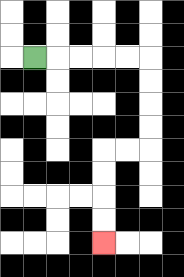{'start': '[1, 2]', 'end': '[4, 10]', 'path_directions': 'R,R,R,R,R,D,D,D,D,L,L,D,D,D,D', 'path_coordinates': '[[1, 2], [2, 2], [3, 2], [4, 2], [5, 2], [6, 2], [6, 3], [6, 4], [6, 5], [6, 6], [5, 6], [4, 6], [4, 7], [4, 8], [4, 9], [4, 10]]'}